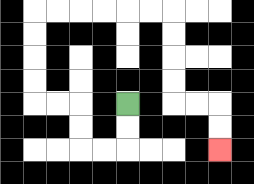{'start': '[5, 4]', 'end': '[9, 6]', 'path_directions': 'D,D,L,L,U,U,L,L,U,U,U,U,R,R,R,R,R,R,D,D,D,D,R,R,D,D', 'path_coordinates': '[[5, 4], [5, 5], [5, 6], [4, 6], [3, 6], [3, 5], [3, 4], [2, 4], [1, 4], [1, 3], [1, 2], [1, 1], [1, 0], [2, 0], [3, 0], [4, 0], [5, 0], [6, 0], [7, 0], [7, 1], [7, 2], [7, 3], [7, 4], [8, 4], [9, 4], [9, 5], [9, 6]]'}